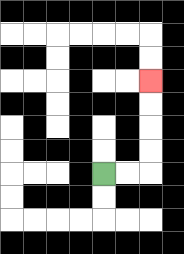{'start': '[4, 7]', 'end': '[6, 3]', 'path_directions': 'R,R,U,U,U,U', 'path_coordinates': '[[4, 7], [5, 7], [6, 7], [6, 6], [6, 5], [6, 4], [6, 3]]'}